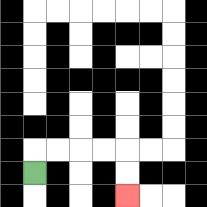{'start': '[1, 7]', 'end': '[5, 8]', 'path_directions': 'U,R,R,R,R,D,D', 'path_coordinates': '[[1, 7], [1, 6], [2, 6], [3, 6], [4, 6], [5, 6], [5, 7], [5, 8]]'}